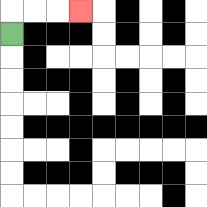{'start': '[0, 1]', 'end': '[3, 0]', 'path_directions': 'U,R,R,R', 'path_coordinates': '[[0, 1], [0, 0], [1, 0], [2, 0], [3, 0]]'}